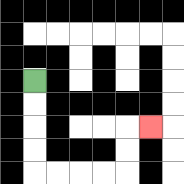{'start': '[1, 3]', 'end': '[6, 5]', 'path_directions': 'D,D,D,D,R,R,R,R,U,U,R', 'path_coordinates': '[[1, 3], [1, 4], [1, 5], [1, 6], [1, 7], [2, 7], [3, 7], [4, 7], [5, 7], [5, 6], [5, 5], [6, 5]]'}